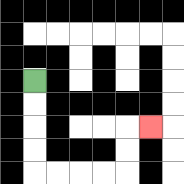{'start': '[1, 3]', 'end': '[6, 5]', 'path_directions': 'D,D,D,D,R,R,R,R,U,U,R', 'path_coordinates': '[[1, 3], [1, 4], [1, 5], [1, 6], [1, 7], [2, 7], [3, 7], [4, 7], [5, 7], [5, 6], [5, 5], [6, 5]]'}